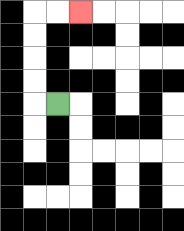{'start': '[2, 4]', 'end': '[3, 0]', 'path_directions': 'L,U,U,U,U,R,R', 'path_coordinates': '[[2, 4], [1, 4], [1, 3], [1, 2], [1, 1], [1, 0], [2, 0], [3, 0]]'}